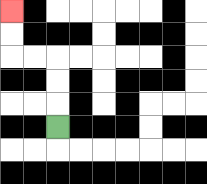{'start': '[2, 5]', 'end': '[0, 0]', 'path_directions': 'U,U,U,L,L,U,U', 'path_coordinates': '[[2, 5], [2, 4], [2, 3], [2, 2], [1, 2], [0, 2], [0, 1], [0, 0]]'}